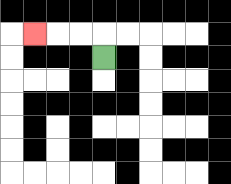{'start': '[4, 2]', 'end': '[1, 1]', 'path_directions': 'U,L,L,L', 'path_coordinates': '[[4, 2], [4, 1], [3, 1], [2, 1], [1, 1]]'}